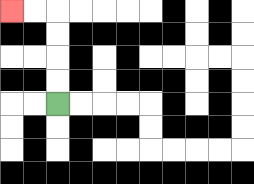{'start': '[2, 4]', 'end': '[0, 0]', 'path_directions': 'U,U,U,U,L,L', 'path_coordinates': '[[2, 4], [2, 3], [2, 2], [2, 1], [2, 0], [1, 0], [0, 0]]'}